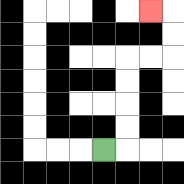{'start': '[4, 6]', 'end': '[6, 0]', 'path_directions': 'R,U,U,U,U,R,R,U,U,L', 'path_coordinates': '[[4, 6], [5, 6], [5, 5], [5, 4], [5, 3], [5, 2], [6, 2], [7, 2], [7, 1], [7, 0], [6, 0]]'}